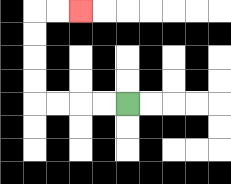{'start': '[5, 4]', 'end': '[3, 0]', 'path_directions': 'L,L,L,L,U,U,U,U,R,R', 'path_coordinates': '[[5, 4], [4, 4], [3, 4], [2, 4], [1, 4], [1, 3], [1, 2], [1, 1], [1, 0], [2, 0], [3, 0]]'}